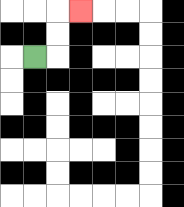{'start': '[1, 2]', 'end': '[3, 0]', 'path_directions': 'R,U,U,R', 'path_coordinates': '[[1, 2], [2, 2], [2, 1], [2, 0], [3, 0]]'}